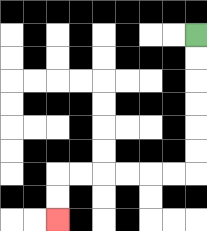{'start': '[8, 1]', 'end': '[2, 9]', 'path_directions': 'D,D,D,D,D,D,L,L,L,L,L,L,D,D', 'path_coordinates': '[[8, 1], [8, 2], [8, 3], [8, 4], [8, 5], [8, 6], [8, 7], [7, 7], [6, 7], [5, 7], [4, 7], [3, 7], [2, 7], [2, 8], [2, 9]]'}